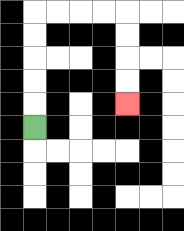{'start': '[1, 5]', 'end': '[5, 4]', 'path_directions': 'U,U,U,U,U,R,R,R,R,D,D,D,D', 'path_coordinates': '[[1, 5], [1, 4], [1, 3], [1, 2], [1, 1], [1, 0], [2, 0], [3, 0], [4, 0], [5, 0], [5, 1], [5, 2], [5, 3], [5, 4]]'}